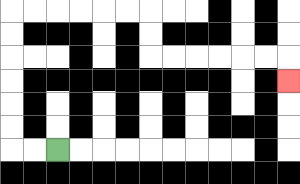{'start': '[2, 6]', 'end': '[12, 3]', 'path_directions': 'L,L,U,U,U,U,U,U,R,R,R,R,R,R,D,D,R,R,R,R,R,R,D', 'path_coordinates': '[[2, 6], [1, 6], [0, 6], [0, 5], [0, 4], [0, 3], [0, 2], [0, 1], [0, 0], [1, 0], [2, 0], [3, 0], [4, 0], [5, 0], [6, 0], [6, 1], [6, 2], [7, 2], [8, 2], [9, 2], [10, 2], [11, 2], [12, 2], [12, 3]]'}